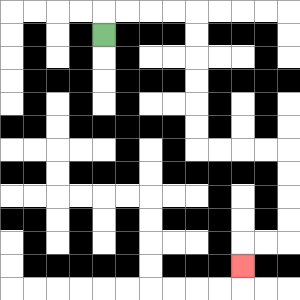{'start': '[4, 1]', 'end': '[10, 11]', 'path_directions': 'U,R,R,R,R,D,D,D,D,D,D,R,R,R,R,D,D,D,D,L,L,D', 'path_coordinates': '[[4, 1], [4, 0], [5, 0], [6, 0], [7, 0], [8, 0], [8, 1], [8, 2], [8, 3], [8, 4], [8, 5], [8, 6], [9, 6], [10, 6], [11, 6], [12, 6], [12, 7], [12, 8], [12, 9], [12, 10], [11, 10], [10, 10], [10, 11]]'}